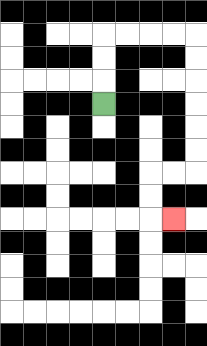{'start': '[4, 4]', 'end': '[7, 9]', 'path_directions': 'U,U,U,R,R,R,R,D,D,D,D,D,D,L,L,D,D,R', 'path_coordinates': '[[4, 4], [4, 3], [4, 2], [4, 1], [5, 1], [6, 1], [7, 1], [8, 1], [8, 2], [8, 3], [8, 4], [8, 5], [8, 6], [8, 7], [7, 7], [6, 7], [6, 8], [6, 9], [7, 9]]'}